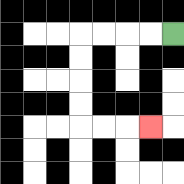{'start': '[7, 1]', 'end': '[6, 5]', 'path_directions': 'L,L,L,L,D,D,D,D,R,R,R', 'path_coordinates': '[[7, 1], [6, 1], [5, 1], [4, 1], [3, 1], [3, 2], [3, 3], [3, 4], [3, 5], [4, 5], [5, 5], [6, 5]]'}